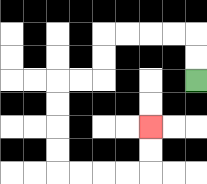{'start': '[8, 3]', 'end': '[6, 5]', 'path_directions': 'U,U,L,L,L,L,D,D,L,L,D,D,D,D,R,R,R,R,U,U', 'path_coordinates': '[[8, 3], [8, 2], [8, 1], [7, 1], [6, 1], [5, 1], [4, 1], [4, 2], [4, 3], [3, 3], [2, 3], [2, 4], [2, 5], [2, 6], [2, 7], [3, 7], [4, 7], [5, 7], [6, 7], [6, 6], [6, 5]]'}